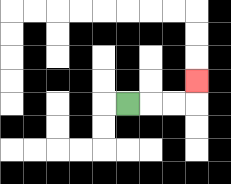{'start': '[5, 4]', 'end': '[8, 3]', 'path_directions': 'R,R,R,U', 'path_coordinates': '[[5, 4], [6, 4], [7, 4], [8, 4], [8, 3]]'}